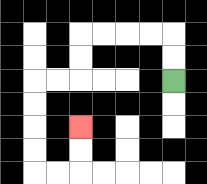{'start': '[7, 3]', 'end': '[3, 5]', 'path_directions': 'U,U,L,L,L,L,D,D,L,L,D,D,D,D,R,R,U,U', 'path_coordinates': '[[7, 3], [7, 2], [7, 1], [6, 1], [5, 1], [4, 1], [3, 1], [3, 2], [3, 3], [2, 3], [1, 3], [1, 4], [1, 5], [1, 6], [1, 7], [2, 7], [3, 7], [3, 6], [3, 5]]'}